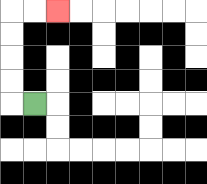{'start': '[1, 4]', 'end': '[2, 0]', 'path_directions': 'L,U,U,U,U,R,R', 'path_coordinates': '[[1, 4], [0, 4], [0, 3], [0, 2], [0, 1], [0, 0], [1, 0], [2, 0]]'}